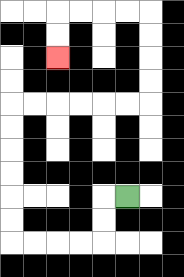{'start': '[5, 8]', 'end': '[2, 2]', 'path_directions': 'L,D,D,L,L,L,L,U,U,U,U,U,U,R,R,R,R,R,R,U,U,U,U,L,L,L,L,D,D', 'path_coordinates': '[[5, 8], [4, 8], [4, 9], [4, 10], [3, 10], [2, 10], [1, 10], [0, 10], [0, 9], [0, 8], [0, 7], [0, 6], [0, 5], [0, 4], [1, 4], [2, 4], [3, 4], [4, 4], [5, 4], [6, 4], [6, 3], [6, 2], [6, 1], [6, 0], [5, 0], [4, 0], [3, 0], [2, 0], [2, 1], [2, 2]]'}